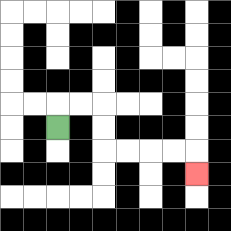{'start': '[2, 5]', 'end': '[8, 7]', 'path_directions': 'U,R,R,D,D,R,R,R,R,D', 'path_coordinates': '[[2, 5], [2, 4], [3, 4], [4, 4], [4, 5], [4, 6], [5, 6], [6, 6], [7, 6], [8, 6], [8, 7]]'}